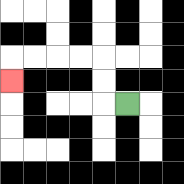{'start': '[5, 4]', 'end': '[0, 3]', 'path_directions': 'L,U,U,L,L,L,L,D', 'path_coordinates': '[[5, 4], [4, 4], [4, 3], [4, 2], [3, 2], [2, 2], [1, 2], [0, 2], [0, 3]]'}